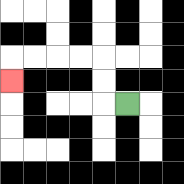{'start': '[5, 4]', 'end': '[0, 3]', 'path_directions': 'L,U,U,L,L,L,L,D', 'path_coordinates': '[[5, 4], [4, 4], [4, 3], [4, 2], [3, 2], [2, 2], [1, 2], [0, 2], [0, 3]]'}